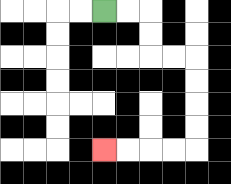{'start': '[4, 0]', 'end': '[4, 6]', 'path_directions': 'R,R,D,D,R,R,D,D,D,D,L,L,L,L', 'path_coordinates': '[[4, 0], [5, 0], [6, 0], [6, 1], [6, 2], [7, 2], [8, 2], [8, 3], [8, 4], [8, 5], [8, 6], [7, 6], [6, 6], [5, 6], [4, 6]]'}